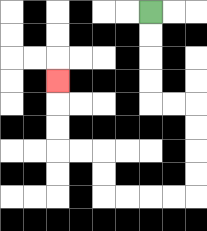{'start': '[6, 0]', 'end': '[2, 3]', 'path_directions': 'D,D,D,D,R,R,D,D,D,D,L,L,L,L,U,U,L,L,U,U,U', 'path_coordinates': '[[6, 0], [6, 1], [6, 2], [6, 3], [6, 4], [7, 4], [8, 4], [8, 5], [8, 6], [8, 7], [8, 8], [7, 8], [6, 8], [5, 8], [4, 8], [4, 7], [4, 6], [3, 6], [2, 6], [2, 5], [2, 4], [2, 3]]'}